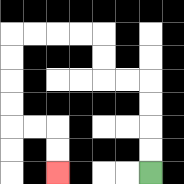{'start': '[6, 7]', 'end': '[2, 7]', 'path_directions': 'U,U,U,U,L,L,U,U,L,L,L,L,D,D,D,D,R,R,D,D', 'path_coordinates': '[[6, 7], [6, 6], [6, 5], [6, 4], [6, 3], [5, 3], [4, 3], [4, 2], [4, 1], [3, 1], [2, 1], [1, 1], [0, 1], [0, 2], [0, 3], [0, 4], [0, 5], [1, 5], [2, 5], [2, 6], [2, 7]]'}